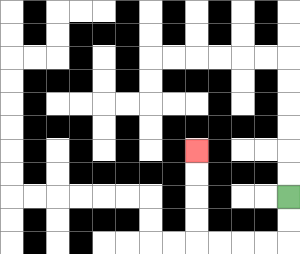{'start': '[12, 8]', 'end': '[8, 6]', 'path_directions': 'D,D,L,L,L,L,U,U,U,U', 'path_coordinates': '[[12, 8], [12, 9], [12, 10], [11, 10], [10, 10], [9, 10], [8, 10], [8, 9], [8, 8], [8, 7], [8, 6]]'}